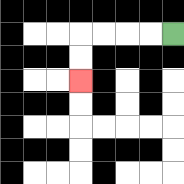{'start': '[7, 1]', 'end': '[3, 3]', 'path_directions': 'L,L,L,L,D,D', 'path_coordinates': '[[7, 1], [6, 1], [5, 1], [4, 1], [3, 1], [3, 2], [3, 3]]'}